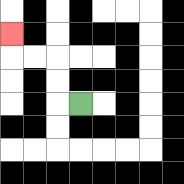{'start': '[3, 4]', 'end': '[0, 1]', 'path_directions': 'L,U,U,L,L,U', 'path_coordinates': '[[3, 4], [2, 4], [2, 3], [2, 2], [1, 2], [0, 2], [0, 1]]'}